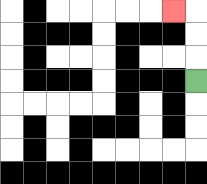{'start': '[8, 3]', 'end': '[7, 0]', 'path_directions': 'U,U,U,L', 'path_coordinates': '[[8, 3], [8, 2], [8, 1], [8, 0], [7, 0]]'}